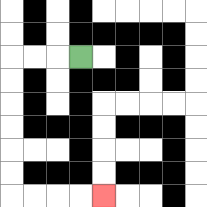{'start': '[3, 2]', 'end': '[4, 8]', 'path_directions': 'L,L,L,D,D,D,D,D,D,R,R,R,R', 'path_coordinates': '[[3, 2], [2, 2], [1, 2], [0, 2], [0, 3], [0, 4], [0, 5], [0, 6], [0, 7], [0, 8], [1, 8], [2, 8], [3, 8], [4, 8]]'}